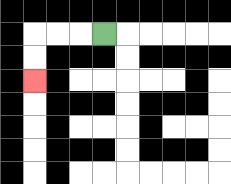{'start': '[4, 1]', 'end': '[1, 3]', 'path_directions': 'L,L,L,D,D', 'path_coordinates': '[[4, 1], [3, 1], [2, 1], [1, 1], [1, 2], [1, 3]]'}